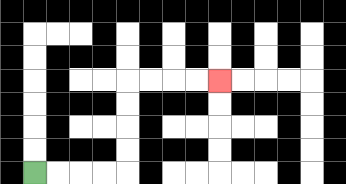{'start': '[1, 7]', 'end': '[9, 3]', 'path_directions': 'R,R,R,R,U,U,U,U,R,R,R,R', 'path_coordinates': '[[1, 7], [2, 7], [3, 7], [4, 7], [5, 7], [5, 6], [5, 5], [5, 4], [5, 3], [6, 3], [7, 3], [8, 3], [9, 3]]'}